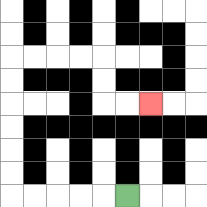{'start': '[5, 8]', 'end': '[6, 4]', 'path_directions': 'L,L,L,L,L,U,U,U,U,U,U,R,R,R,R,D,D,R,R', 'path_coordinates': '[[5, 8], [4, 8], [3, 8], [2, 8], [1, 8], [0, 8], [0, 7], [0, 6], [0, 5], [0, 4], [0, 3], [0, 2], [1, 2], [2, 2], [3, 2], [4, 2], [4, 3], [4, 4], [5, 4], [6, 4]]'}